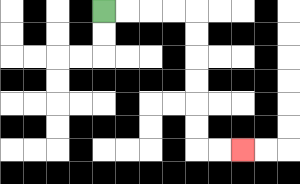{'start': '[4, 0]', 'end': '[10, 6]', 'path_directions': 'R,R,R,R,D,D,D,D,D,D,R,R', 'path_coordinates': '[[4, 0], [5, 0], [6, 0], [7, 0], [8, 0], [8, 1], [8, 2], [8, 3], [8, 4], [8, 5], [8, 6], [9, 6], [10, 6]]'}